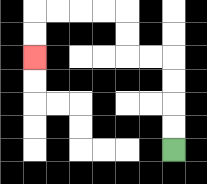{'start': '[7, 6]', 'end': '[1, 2]', 'path_directions': 'U,U,U,U,L,L,U,U,L,L,L,L,D,D', 'path_coordinates': '[[7, 6], [7, 5], [7, 4], [7, 3], [7, 2], [6, 2], [5, 2], [5, 1], [5, 0], [4, 0], [3, 0], [2, 0], [1, 0], [1, 1], [1, 2]]'}